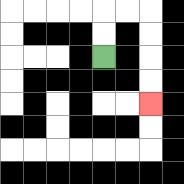{'start': '[4, 2]', 'end': '[6, 4]', 'path_directions': 'U,U,R,R,D,D,D,D', 'path_coordinates': '[[4, 2], [4, 1], [4, 0], [5, 0], [6, 0], [6, 1], [6, 2], [6, 3], [6, 4]]'}